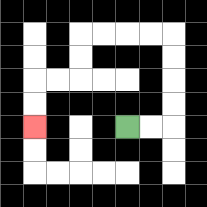{'start': '[5, 5]', 'end': '[1, 5]', 'path_directions': 'R,R,U,U,U,U,L,L,L,L,D,D,L,L,D,D', 'path_coordinates': '[[5, 5], [6, 5], [7, 5], [7, 4], [7, 3], [7, 2], [7, 1], [6, 1], [5, 1], [4, 1], [3, 1], [3, 2], [3, 3], [2, 3], [1, 3], [1, 4], [1, 5]]'}